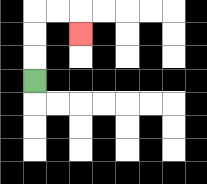{'start': '[1, 3]', 'end': '[3, 1]', 'path_directions': 'U,U,U,R,R,D', 'path_coordinates': '[[1, 3], [1, 2], [1, 1], [1, 0], [2, 0], [3, 0], [3, 1]]'}